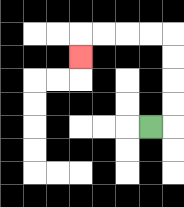{'start': '[6, 5]', 'end': '[3, 2]', 'path_directions': 'R,U,U,U,U,L,L,L,L,D', 'path_coordinates': '[[6, 5], [7, 5], [7, 4], [7, 3], [7, 2], [7, 1], [6, 1], [5, 1], [4, 1], [3, 1], [3, 2]]'}